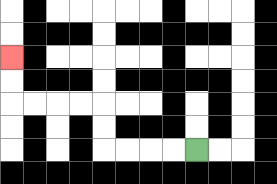{'start': '[8, 6]', 'end': '[0, 2]', 'path_directions': 'L,L,L,L,U,U,L,L,L,L,U,U', 'path_coordinates': '[[8, 6], [7, 6], [6, 6], [5, 6], [4, 6], [4, 5], [4, 4], [3, 4], [2, 4], [1, 4], [0, 4], [0, 3], [0, 2]]'}